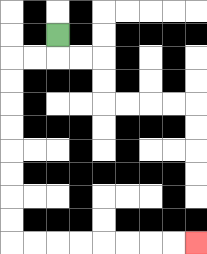{'start': '[2, 1]', 'end': '[8, 10]', 'path_directions': 'D,L,L,D,D,D,D,D,D,D,D,R,R,R,R,R,R,R,R', 'path_coordinates': '[[2, 1], [2, 2], [1, 2], [0, 2], [0, 3], [0, 4], [0, 5], [0, 6], [0, 7], [0, 8], [0, 9], [0, 10], [1, 10], [2, 10], [3, 10], [4, 10], [5, 10], [6, 10], [7, 10], [8, 10]]'}